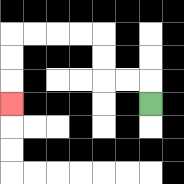{'start': '[6, 4]', 'end': '[0, 4]', 'path_directions': 'U,L,L,U,U,L,L,L,L,D,D,D', 'path_coordinates': '[[6, 4], [6, 3], [5, 3], [4, 3], [4, 2], [4, 1], [3, 1], [2, 1], [1, 1], [0, 1], [0, 2], [0, 3], [0, 4]]'}